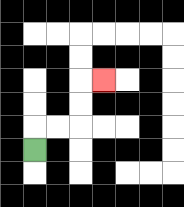{'start': '[1, 6]', 'end': '[4, 3]', 'path_directions': 'U,R,R,U,U,R', 'path_coordinates': '[[1, 6], [1, 5], [2, 5], [3, 5], [3, 4], [3, 3], [4, 3]]'}